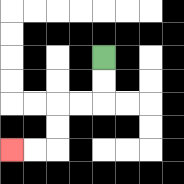{'start': '[4, 2]', 'end': '[0, 6]', 'path_directions': 'D,D,L,L,D,D,L,L', 'path_coordinates': '[[4, 2], [4, 3], [4, 4], [3, 4], [2, 4], [2, 5], [2, 6], [1, 6], [0, 6]]'}